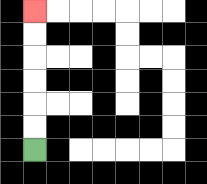{'start': '[1, 6]', 'end': '[1, 0]', 'path_directions': 'U,U,U,U,U,U', 'path_coordinates': '[[1, 6], [1, 5], [1, 4], [1, 3], [1, 2], [1, 1], [1, 0]]'}